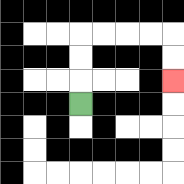{'start': '[3, 4]', 'end': '[7, 3]', 'path_directions': 'U,U,U,R,R,R,R,D,D', 'path_coordinates': '[[3, 4], [3, 3], [3, 2], [3, 1], [4, 1], [5, 1], [6, 1], [7, 1], [7, 2], [7, 3]]'}